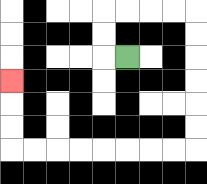{'start': '[5, 2]', 'end': '[0, 3]', 'path_directions': 'L,U,U,R,R,R,R,D,D,D,D,D,D,L,L,L,L,L,L,L,L,U,U,U', 'path_coordinates': '[[5, 2], [4, 2], [4, 1], [4, 0], [5, 0], [6, 0], [7, 0], [8, 0], [8, 1], [8, 2], [8, 3], [8, 4], [8, 5], [8, 6], [7, 6], [6, 6], [5, 6], [4, 6], [3, 6], [2, 6], [1, 6], [0, 6], [0, 5], [0, 4], [0, 3]]'}